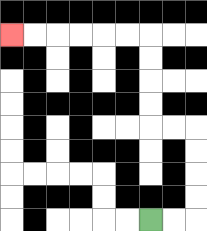{'start': '[6, 9]', 'end': '[0, 1]', 'path_directions': 'R,R,U,U,U,U,L,L,U,U,U,U,L,L,L,L,L,L', 'path_coordinates': '[[6, 9], [7, 9], [8, 9], [8, 8], [8, 7], [8, 6], [8, 5], [7, 5], [6, 5], [6, 4], [6, 3], [6, 2], [6, 1], [5, 1], [4, 1], [3, 1], [2, 1], [1, 1], [0, 1]]'}